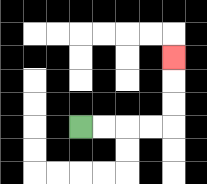{'start': '[3, 5]', 'end': '[7, 2]', 'path_directions': 'R,R,R,R,U,U,U', 'path_coordinates': '[[3, 5], [4, 5], [5, 5], [6, 5], [7, 5], [7, 4], [7, 3], [7, 2]]'}